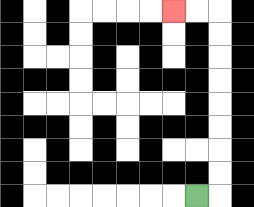{'start': '[8, 8]', 'end': '[7, 0]', 'path_directions': 'R,U,U,U,U,U,U,U,U,L,L', 'path_coordinates': '[[8, 8], [9, 8], [9, 7], [9, 6], [9, 5], [9, 4], [9, 3], [9, 2], [9, 1], [9, 0], [8, 0], [7, 0]]'}